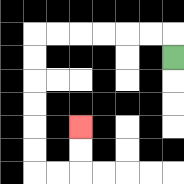{'start': '[7, 2]', 'end': '[3, 5]', 'path_directions': 'U,L,L,L,L,L,L,D,D,D,D,D,D,R,R,U,U', 'path_coordinates': '[[7, 2], [7, 1], [6, 1], [5, 1], [4, 1], [3, 1], [2, 1], [1, 1], [1, 2], [1, 3], [1, 4], [1, 5], [1, 6], [1, 7], [2, 7], [3, 7], [3, 6], [3, 5]]'}